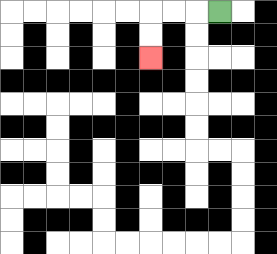{'start': '[9, 0]', 'end': '[6, 2]', 'path_directions': 'L,L,L,D,D', 'path_coordinates': '[[9, 0], [8, 0], [7, 0], [6, 0], [6, 1], [6, 2]]'}